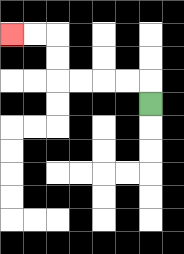{'start': '[6, 4]', 'end': '[0, 1]', 'path_directions': 'U,L,L,L,L,U,U,L,L', 'path_coordinates': '[[6, 4], [6, 3], [5, 3], [4, 3], [3, 3], [2, 3], [2, 2], [2, 1], [1, 1], [0, 1]]'}